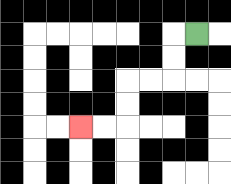{'start': '[8, 1]', 'end': '[3, 5]', 'path_directions': 'L,D,D,L,L,D,D,L,L', 'path_coordinates': '[[8, 1], [7, 1], [7, 2], [7, 3], [6, 3], [5, 3], [5, 4], [5, 5], [4, 5], [3, 5]]'}